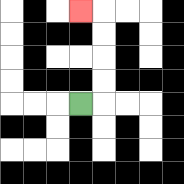{'start': '[3, 4]', 'end': '[3, 0]', 'path_directions': 'R,U,U,U,U,L', 'path_coordinates': '[[3, 4], [4, 4], [4, 3], [4, 2], [4, 1], [4, 0], [3, 0]]'}